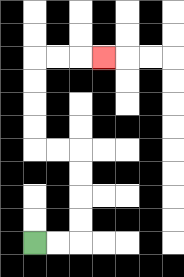{'start': '[1, 10]', 'end': '[4, 2]', 'path_directions': 'R,R,U,U,U,U,L,L,U,U,U,U,R,R,R', 'path_coordinates': '[[1, 10], [2, 10], [3, 10], [3, 9], [3, 8], [3, 7], [3, 6], [2, 6], [1, 6], [1, 5], [1, 4], [1, 3], [1, 2], [2, 2], [3, 2], [4, 2]]'}